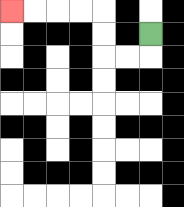{'start': '[6, 1]', 'end': '[0, 0]', 'path_directions': 'D,L,L,U,U,L,L,L,L', 'path_coordinates': '[[6, 1], [6, 2], [5, 2], [4, 2], [4, 1], [4, 0], [3, 0], [2, 0], [1, 0], [0, 0]]'}